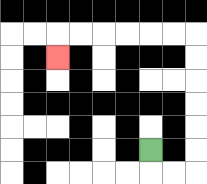{'start': '[6, 6]', 'end': '[2, 2]', 'path_directions': 'D,R,R,U,U,U,U,U,U,L,L,L,L,L,L,D', 'path_coordinates': '[[6, 6], [6, 7], [7, 7], [8, 7], [8, 6], [8, 5], [8, 4], [8, 3], [8, 2], [8, 1], [7, 1], [6, 1], [5, 1], [4, 1], [3, 1], [2, 1], [2, 2]]'}